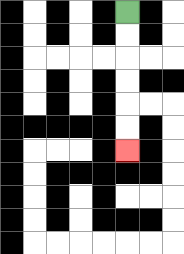{'start': '[5, 0]', 'end': '[5, 6]', 'path_directions': 'D,D,D,D,D,D', 'path_coordinates': '[[5, 0], [5, 1], [5, 2], [5, 3], [5, 4], [5, 5], [5, 6]]'}